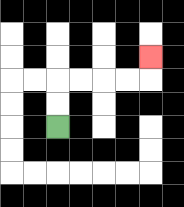{'start': '[2, 5]', 'end': '[6, 2]', 'path_directions': 'U,U,R,R,R,R,U', 'path_coordinates': '[[2, 5], [2, 4], [2, 3], [3, 3], [4, 3], [5, 3], [6, 3], [6, 2]]'}